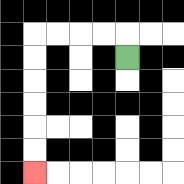{'start': '[5, 2]', 'end': '[1, 7]', 'path_directions': 'U,L,L,L,L,D,D,D,D,D,D', 'path_coordinates': '[[5, 2], [5, 1], [4, 1], [3, 1], [2, 1], [1, 1], [1, 2], [1, 3], [1, 4], [1, 5], [1, 6], [1, 7]]'}